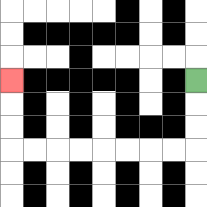{'start': '[8, 3]', 'end': '[0, 3]', 'path_directions': 'D,D,D,L,L,L,L,L,L,L,L,U,U,U', 'path_coordinates': '[[8, 3], [8, 4], [8, 5], [8, 6], [7, 6], [6, 6], [5, 6], [4, 6], [3, 6], [2, 6], [1, 6], [0, 6], [0, 5], [0, 4], [0, 3]]'}